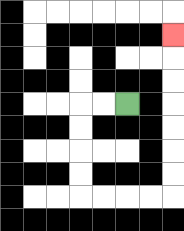{'start': '[5, 4]', 'end': '[7, 1]', 'path_directions': 'L,L,D,D,D,D,R,R,R,R,U,U,U,U,U,U,U', 'path_coordinates': '[[5, 4], [4, 4], [3, 4], [3, 5], [3, 6], [3, 7], [3, 8], [4, 8], [5, 8], [6, 8], [7, 8], [7, 7], [7, 6], [7, 5], [7, 4], [7, 3], [7, 2], [7, 1]]'}